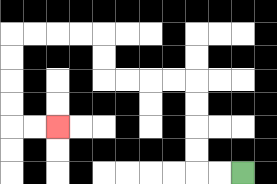{'start': '[10, 7]', 'end': '[2, 5]', 'path_directions': 'L,L,U,U,U,U,L,L,L,L,U,U,L,L,L,L,D,D,D,D,R,R', 'path_coordinates': '[[10, 7], [9, 7], [8, 7], [8, 6], [8, 5], [8, 4], [8, 3], [7, 3], [6, 3], [5, 3], [4, 3], [4, 2], [4, 1], [3, 1], [2, 1], [1, 1], [0, 1], [0, 2], [0, 3], [0, 4], [0, 5], [1, 5], [2, 5]]'}